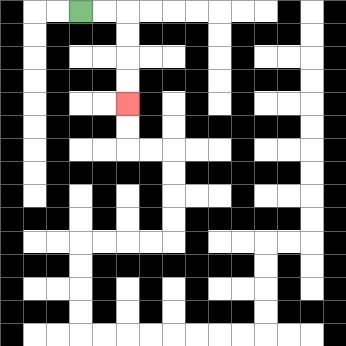{'start': '[3, 0]', 'end': '[5, 4]', 'path_directions': 'R,R,D,D,D,D', 'path_coordinates': '[[3, 0], [4, 0], [5, 0], [5, 1], [5, 2], [5, 3], [5, 4]]'}